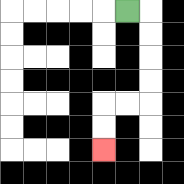{'start': '[5, 0]', 'end': '[4, 6]', 'path_directions': 'R,D,D,D,D,L,L,D,D', 'path_coordinates': '[[5, 0], [6, 0], [6, 1], [6, 2], [6, 3], [6, 4], [5, 4], [4, 4], [4, 5], [4, 6]]'}